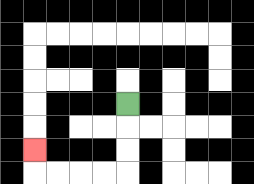{'start': '[5, 4]', 'end': '[1, 6]', 'path_directions': 'D,D,D,L,L,L,L,U', 'path_coordinates': '[[5, 4], [5, 5], [5, 6], [5, 7], [4, 7], [3, 7], [2, 7], [1, 7], [1, 6]]'}